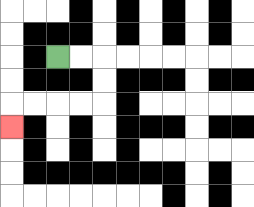{'start': '[2, 2]', 'end': '[0, 5]', 'path_directions': 'R,R,D,D,L,L,L,L,D', 'path_coordinates': '[[2, 2], [3, 2], [4, 2], [4, 3], [4, 4], [3, 4], [2, 4], [1, 4], [0, 4], [0, 5]]'}